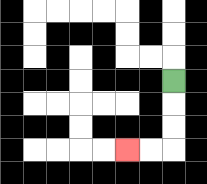{'start': '[7, 3]', 'end': '[5, 6]', 'path_directions': 'D,D,D,L,L', 'path_coordinates': '[[7, 3], [7, 4], [7, 5], [7, 6], [6, 6], [5, 6]]'}